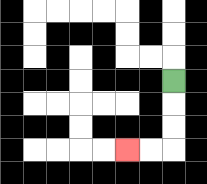{'start': '[7, 3]', 'end': '[5, 6]', 'path_directions': 'D,D,D,L,L', 'path_coordinates': '[[7, 3], [7, 4], [7, 5], [7, 6], [6, 6], [5, 6]]'}